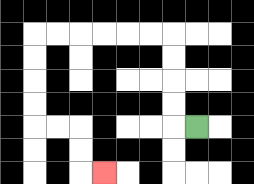{'start': '[8, 5]', 'end': '[4, 7]', 'path_directions': 'L,U,U,U,U,L,L,L,L,L,L,D,D,D,D,R,R,D,D,R', 'path_coordinates': '[[8, 5], [7, 5], [7, 4], [7, 3], [7, 2], [7, 1], [6, 1], [5, 1], [4, 1], [3, 1], [2, 1], [1, 1], [1, 2], [1, 3], [1, 4], [1, 5], [2, 5], [3, 5], [3, 6], [3, 7], [4, 7]]'}